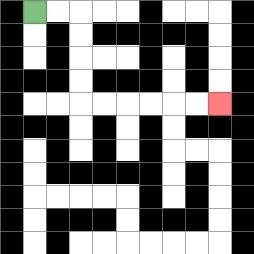{'start': '[1, 0]', 'end': '[9, 4]', 'path_directions': 'R,R,D,D,D,D,R,R,R,R,R,R', 'path_coordinates': '[[1, 0], [2, 0], [3, 0], [3, 1], [3, 2], [3, 3], [3, 4], [4, 4], [5, 4], [6, 4], [7, 4], [8, 4], [9, 4]]'}